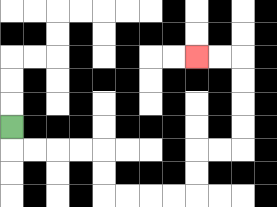{'start': '[0, 5]', 'end': '[8, 2]', 'path_directions': 'D,R,R,R,R,D,D,R,R,R,R,U,U,R,R,U,U,U,U,L,L', 'path_coordinates': '[[0, 5], [0, 6], [1, 6], [2, 6], [3, 6], [4, 6], [4, 7], [4, 8], [5, 8], [6, 8], [7, 8], [8, 8], [8, 7], [8, 6], [9, 6], [10, 6], [10, 5], [10, 4], [10, 3], [10, 2], [9, 2], [8, 2]]'}